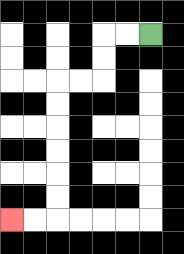{'start': '[6, 1]', 'end': '[0, 9]', 'path_directions': 'L,L,D,D,L,L,D,D,D,D,D,D,L,L', 'path_coordinates': '[[6, 1], [5, 1], [4, 1], [4, 2], [4, 3], [3, 3], [2, 3], [2, 4], [2, 5], [2, 6], [2, 7], [2, 8], [2, 9], [1, 9], [0, 9]]'}